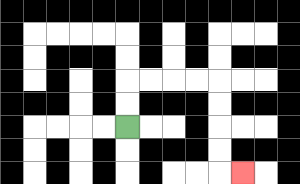{'start': '[5, 5]', 'end': '[10, 7]', 'path_directions': 'U,U,R,R,R,R,D,D,D,D,R', 'path_coordinates': '[[5, 5], [5, 4], [5, 3], [6, 3], [7, 3], [8, 3], [9, 3], [9, 4], [9, 5], [9, 6], [9, 7], [10, 7]]'}